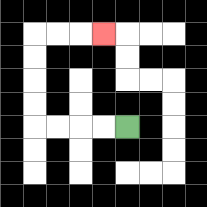{'start': '[5, 5]', 'end': '[4, 1]', 'path_directions': 'L,L,L,L,U,U,U,U,R,R,R', 'path_coordinates': '[[5, 5], [4, 5], [3, 5], [2, 5], [1, 5], [1, 4], [1, 3], [1, 2], [1, 1], [2, 1], [3, 1], [4, 1]]'}